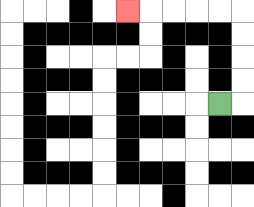{'start': '[9, 4]', 'end': '[5, 0]', 'path_directions': 'R,U,U,U,U,L,L,L,L,L', 'path_coordinates': '[[9, 4], [10, 4], [10, 3], [10, 2], [10, 1], [10, 0], [9, 0], [8, 0], [7, 0], [6, 0], [5, 0]]'}